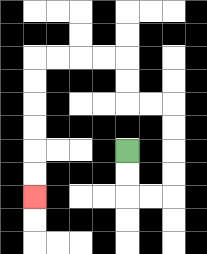{'start': '[5, 6]', 'end': '[1, 8]', 'path_directions': 'D,D,R,R,U,U,U,U,L,L,U,U,L,L,L,L,D,D,D,D,D,D', 'path_coordinates': '[[5, 6], [5, 7], [5, 8], [6, 8], [7, 8], [7, 7], [7, 6], [7, 5], [7, 4], [6, 4], [5, 4], [5, 3], [5, 2], [4, 2], [3, 2], [2, 2], [1, 2], [1, 3], [1, 4], [1, 5], [1, 6], [1, 7], [1, 8]]'}